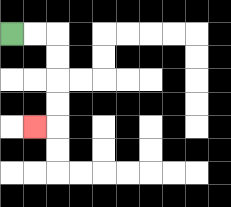{'start': '[0, 1]', 'end': '[1, 5]', 'path_directions': 'R,R,D,D,D,D,L', 'path_coordinates': '[[0, 1], [1, 1], [2, 1], [2, 2], [2, 3], [2, 4], [2, 5], [1, 5]]'}